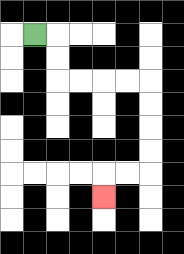{'start': '[1, 1]', 'end': '[4, 8]', 'path_directions': 'R,D,D,R,R,R,R,D,D,D,D,L,L,D', 'path_coordinates': '[[1, 1], [2, 1], [2, 2], [2, 3], [3, 3], [4, 3], [5, 3], [6, 3], [6, 4], [6, 5], [6, 6], [6, 7], [5, 7], [4, 7], [4, 8]]'}